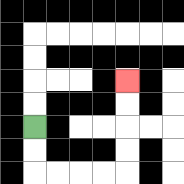{'start': '[1, 5]', 'end': '[5, 3]', 'path_directions': 'D,D,R,R,R,R,U,U,U,U', 'path_coordinates': '[[1, 5], [1, 6], [1, 7], [2, 7], [3, 7], [4, 7], [5, 7], [5, 6], [5, 5], [5, 4], [5, 3]]'}